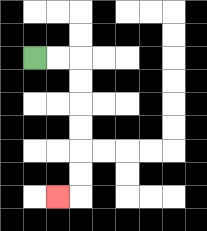{'start': '[1, 2]', 'end': '[2, 8]', 'path_directions': 'R,R,D,D,D,D,D,D,L', 'path_coordinates': '[[1, 2], [2, 2], [3, 2], [3, 3], [3, 4], [3, 5], [3, 6], [3, 7], [3, 8], [2, 8]]'}